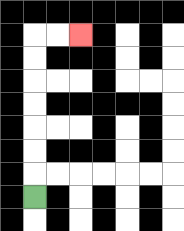{'start': '[1, 8]', 'end': '[3, 1]', 'path_directions': 'U,U,U,U,U,U,U,R,R', 'path_coordinates': '[[1, 8], [1, 7], [1, 6], [1, 5], [1, 4], [1, 3], [1, 2], [1, 1], [2, 1], [3, 1]]'}